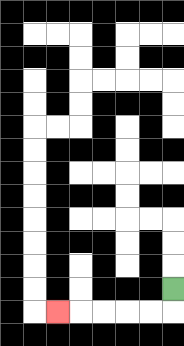{'start': '[7, 12]', 'end': '[2, 13]', 'path_directions': 'D,L,L,L,L,L', 'path_coordinates': '[[7, 12], [7, 13], [6, 13], [5, 13], [4, 13], [3, 13], [2, 13]]'}